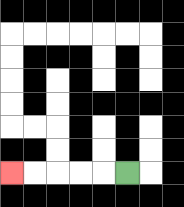{'start': '[5, 7]', 'end': '[0, 7]', 'path_directions': 'L,L,L,L,L', 'path_coordinates': '[[5, 7], [4, 7], [3, 7], [2, 7], [1, 7], [0, 7]]'}